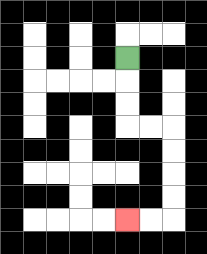{'start': '[5, 2]', 'end': '[5, 9]', 'path_directions': 'D,D,D,R,R,D,D,D,D,L,L', 'path_coordinates': '[[5, 2], [5, 3], [5, 4], [5, 5], [6, 5], [7, 5], [7, 6], [7, 7], [7, 8], [7, 9], [6, 9], [5, 9]]'}